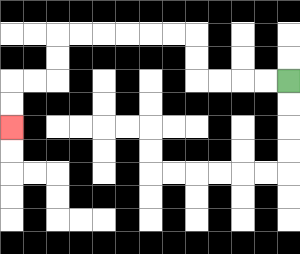{'start': '[12, 3]', 'end': '[0, 5]', 'path_directions': 'L,L,L,L,U,U,L,L,L,L,L,L,D,D,L,L,D,D', 'path_coordinates': '[[12, 3], [11, 3], [10, 3], [9, 3], [8, 3], [8, 2], [8, 1], [7, 1], [6, 1], [5, 1], [4, 1], [3, 1], [2, 1], [2, 2], [2, 3], [1, 3], [0, 3], [0, 4], [0, 5]]'}